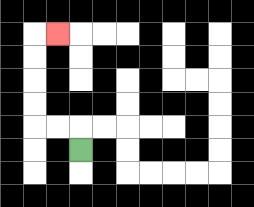{'start': '[3, 6]', 'end': '[2, 1]', 'path_directions': 'U,L,L,U,U,U,U,R', 'path_coordinates': '[[3, 6], [3, 5], [2, 5], [1, 5], [1, 4], [1, 3], [1, 2], [1, 1], [2, 1]]'}